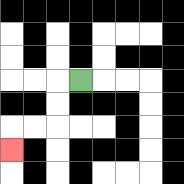{'start': '[3, 3]', 'end': '[0, 6]', 'path_directions': 'L,D,D,L,L,D', 'path_coordinates': '[[3, 3], [2, 3], [2, 4], [2, 5], [1, 5], [0, 5], [0, 6]]'}